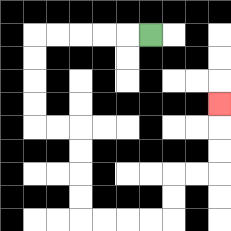{'start': '[6, 1]', 'end': '[9, 4]', 'path_directions': 'L,L,L,L,L,D,D,D,D,R,R,D,D,D,D,R,R,R,R,U,U,R,R,U,U,U', 'path_coordinates': '[[6, 1], [5, 1], [4, 1], [3, 1], [2, 1], [1, 1], [1, 2], [1, 3], [1, 4], [1, 5], [2, 5], [3, 5], [3, 6], [3, 7], [3, 8], [3, 9], [4, 9], [5, 9], [6, 9], [7, 9], [7, 8], [7, 7], [8, 7], [9, 7], [9, 6], [9, 5], [9, 4]]'}